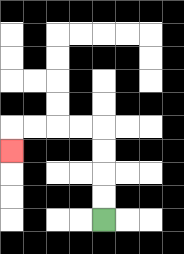{'start': '[4, 9]', 'end': '[0, 6]', 'path_directions': 'U,U,U,U,L,L,L,L,D', 'path_coordinates': '[[4, 9], [4, 8], [4, 7], [4, 6], [4, 5], [3, 5], [2, 5], [1, 5], [0, 5], [0, 6]]'}